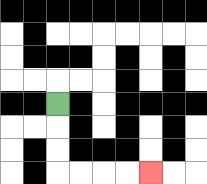{'start': '[2, 4]', 'end': '[6, 7]', 'path_directions': 'D,D,D,R,R,R,R', 'path_coordinates': '[[2, 4], [2, 5], [2, 6], [2, 7], [3, 7], [4, 7], [5, 7], [6, 7]]'}